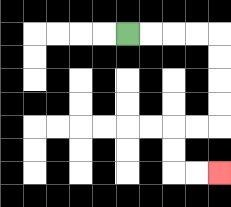{'start': '[5, 1]', 'end': '[9, 7]', 'path_directions': 'R,R,R,R,D,D,D,D,L,L,D,D,R,R', 'path_coordinates': '[[5, 1], [6, 1], [7, 1], [8, 1], [9, 1], [9, 2], [9, 3], [9, 4], [9, 5], [8, 5], [7, 5], [7, 6], [7, 7], [8, 7], [9, 7]]'}